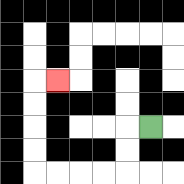{'start': '[6, 5]', 'end': '[2, 3]', 'path_directions': 'L,D,D,L,L,L,L,U,U,U,U,R', 'path_coordinates': '[[6, 5], [5, 5], [5, 6], [5, 7], [4, 7], [3, 7], [2, 7], [1, 7], [1, 6], [1, 5], [1, 4], [1, 3], [2, 3]]'}